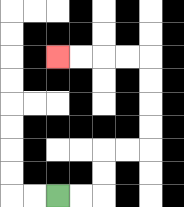{'start': '[2, 8]', 'end': '[2, 2]', 'path_directions': 'R,R,U,U,R,R,U,U,U,U,L,L,L,L', 'path_coordinates': '[[2, 8], [3, 8], [4, 8], [4, 7], [4, 6], [5, 6], [6, 6], [6, 5], [6, 4], [6, 3], [6, 2], [5, 2], [4, 2], [3, 2], [2, 2]]'}